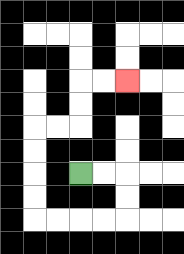{'start': '[3, 7]', 'end': '[5, 3]', 'path_directions': 'R,R,D,D,L,L,L,L,U,U,U,U,R,R,U,U,R,R', 'path_coordinates': '[[3, 7], [4, 7], [5, 7], [5, 8], [5, 9], [4, 9], [3, 9], [2, 9], [1, 9], [1, 8], [1, 7], [1, 6], [1, 5], [2, 5], [3, 5], [3, 4], [3, 3], [4, 3], [5, 3]]'}